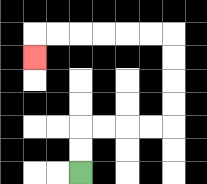{'start': '[3, 7]', 'end': '[1, 2]', 'path_directions': 'U,U,R,R,R,R,U,U,U,U,L,L,L,L,L,L,D', 'path_coordinates': '[[3, 7], [3, 6], [3, 5], [4, 5], [5, 5], [6, 5], [7, 5], [7, 4], [7, 3], [7, 2], [7, 1], [6, 1], [5, 1], [4, 1], [3, 1], [2, 1], [1, 1], [1, 2]]'}